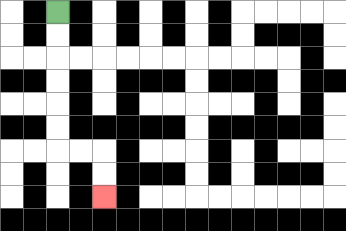{'start': '[2, 0]', 'end': '[4, 8]', 'path_directions': 'D,D,D,D,D,D,R,R,D,D', 'path_coordinates': '[[2, 0], [2, 1], [2, 2], [2, 3], [2, 4], [2, 5], [2, 6], [3, 6], [4, 6], [4, 7], [4, 8]]'}